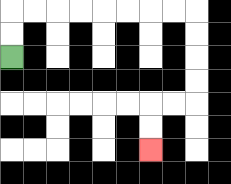{'start': '[0, 2]', 'end': '[6, 6]', 'path_directions': 'U,U,R,R,R,R,R,R,R,R,D,D,D,D,L,L,D,D', 'path_coordinates': '[[0, 2], [0, 1], [0, 0], [1, 0], [2, 0], [3, 0], [4, 0], [5, 0], [6, 0], [7, 0], [8, 0], [8, 1], [8, 2], [8, 3], [8, 4], [7, 4], [6, 4], [6, 5], [6, 6]]'}